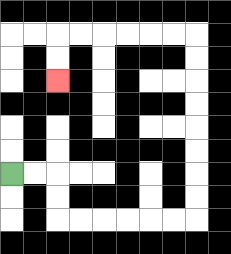{'start': '[0, 7]', 'end': '[2, 3]', 'path_directions': 'R,R,D,D,R,R,R,R,R,R,U,U,U,U,U,U,U,U,L,L,L,L,L,L,D,D', 'path_coordinates': '[[0, 7], [1, 7], [2, 7], [2, 8], [2, 9], [3, 9], [4, 9], [5, 9], [6, 9], [7, 9], [8, 9], [8, 8], [8, 7], [8, 6], [8, 5], [8, 4], [8, 3], [8, 2], [8, 1], [7, 1], [6, 1], [5, 1], [4, 1], [3, 1], [2, 1], [2, 2], [2, 3]]'}